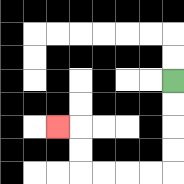{'start': '[7, 3]', 'end': '[2, 5]', 'path_directions': 'D,D,D,D,L,L,L,L,U,U,L', 'path_coordinates': '[[7, 3], [7, 4], [7, 5], [7, 6], [7, 7], [6, 7], [5, 7], [4, 7], [3, 7], [3, 6], [3, 5], [2, 5]]'}